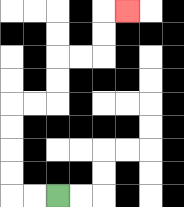{'start': '[2, 8]', 'end': '[5, 0]', 'path_directions': 'L,L,U,U,U,U,R,R,U,U,R,R,U,U,R', 'path_coordinates': '[[2, 8], [1, 8], [0, 8], [0, 7], [0, 6], [0, 5], [0, 4], [1, 4], [2, 4], [2, 3], [2, 2], [3, 2], [4, 2], [4, 1], [4, 0], [5, 0]]'}